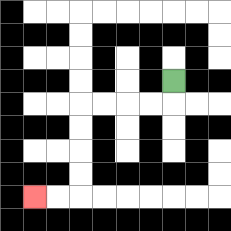{'start': '[7, 3]', 'end': '[1, 8]', 'path_directions': 'D,L,L,L,L,D,D,D,D,L,L', 'path_coordinates': '[[7, 3], [7, 4], [6, 4], [5, 4], [4, 4], [3, 4], [3, 5], [3, 6], [3, 7], [3, 8], [2, 8], [1, 8]]'}